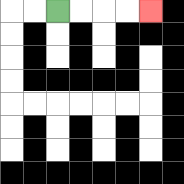{'start': '[2, 0]', 'end': '[6, 0]', 'path_directions': 'R,R,R,R', 'path_coordinates': '[[2, 0], [3, 0], [4, 0], [5, 0], [6, 0]]'}